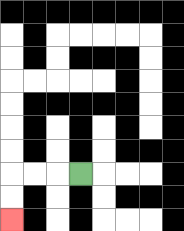{'start': '[3, 7]', 'end': '[0, 9]', 'path_directions': 'L,L,L,D,D', 'path_coordinates': '[[3, 7], [2, 7], [1, 7], [0, 7], [0, 8], [0, 9]]'}